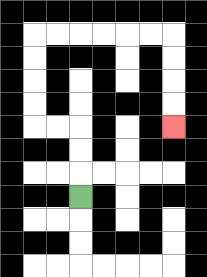{'start': '[3, 8]', 'end': '[7, 5]', 'path_directions': 'U,U,U,L,L,U,U,U,U,R,R,R,R,R,R,D,D,D,D', 'path_coordinates': '[[3, 8], [3, 7], [3, 6], [3, 5], [2, 5], [1, 5], [1, 4], [1, 3], [1, 2], [1, 1], [2, 1], [3, 1], [4, 1], [5, 1], [6, 1], [7, 1], [7, 2], [7, 3], [7, 4], [7, 5]]'}